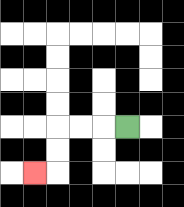{'start': '[5, 5]', 'end': '[1, 7]', 'path_directions': 'L,L,L,D,D,L', 'path_coordinates': '[[5, 5], [4, 5], [3, 5], [2, 5], [2, 6], [2, 7], [1, 7]]'}